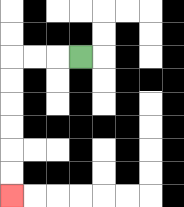{'start': '[3, 2]', 'end': '[0, 8]', 'path_directions': 'L,L,L,D,D,D,D,D,D', 'path_coordinates': '[[3, 2], [2, 2], [1, 2], [0, 2], [0, 3], [0, 4], [0, 5], [0, 6], [0, 7], [0, 8]]'}